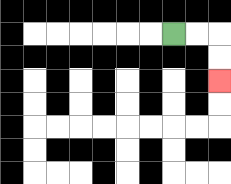{'start': '[7, 1]', 'end': '[9, 3]', 'path_directions': 'R,R,D,D', 'path_coordinates': '[[7, 1], [8, 1], [9, 1], [9, 2], [9, 3]]'}